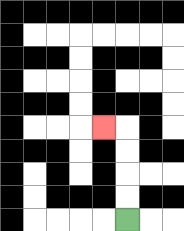{'start': '[5, 9]', 'end': '[4, 5]', 'path_directions': 'U,U,U,U,L', 'path_coordinates': '[[5, 9], [5, 8], [5, 7], [5, 6], [5, 5], [4, 5]]'}